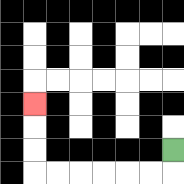{'start': '[7, 6]', 'end': '[1, 4]', 'path_directions': 'D,L,L,L,L,L,L,U,U,U', 'path_coordinates': '[[7, 6], [7, 7], [6, 7], [5, 7], [4, 7], [3, 7], [2, 7], [1, 7], [1, 6], [1, 5], [1, 4]]'}